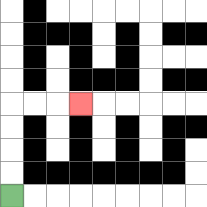{'start': '[0, 8]', 'end': '[3, 4]', 'path_directions': 'U,U,U,U,R,R,R', 'path_coordinates': '[[0, 8], [0, 7], [0, 6], [0, 5], [0, 4], [1, 4], [2, 4], [3, 4]]'}